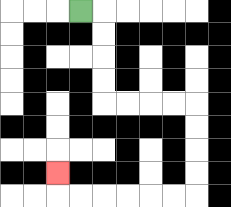{'start': '[3, 0]', 'end': '[2, 7]', 'path_directions': 'R,D,D,D,D,R,R,R,R,D,D,D,D,L,L,L,L,L,L,U', 'path_coordinates': '[[3, 0], [4, 0], [4, 1], [4, 2], [4, 3], [4, 4], [5, 4], [6, 4], [7, 4], [8, 4], [8, 5], [8, 6], [8, 7], [8, 8], [7, 8], [6, 8], [5, 8], [4, 8], [3, 8], [2, 8], [2, 7]]'}